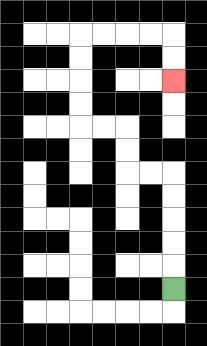{'start': '[7, 12]', 'end': '[7, 3]', 'path_directions': 'U,U,U,U,U,L,L,U,U,L,L,U,U,U,U,R,R,R,R,D,D', 'path_coordinates': '[[7, 12], [7, 11], [7, 10], [7, 9], [7, 8], [7, 7], [6, 7], [5, 7], [5, 6], [5, 5], [4, 5], [3, 5], [3, 4], [3, 3], [3, 2], [3, 1], [4, 1], [5, 1], [6, 1], [7, 1], [7, 2], [7, 3]]'}